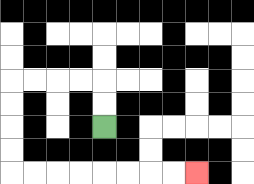{'start': '[4, 5]', 'end': '[8, 7]', 'path_directions': 'U,U,L,L,L,L,D,D,D,D,R,R,R,R,R,R,R,R', 'path_coordinates': '[[4, 5], [4, 4], [4, 3], [3, 3], [2, 3], [1, 3], [0, 3], [0, 4], [0, 5], [0, 6], [0, 7], [1, 7], [2, 7], [3, 7], [4, 7], [5, 7], [6, 7], [7, 7], [8, 7]]'}